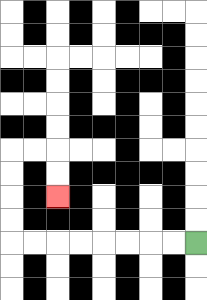{'start': '[8, 10]', 'end': '[2, 8]', 'path_directions': 'L,L,L,L,L,L,L,L,U,U,U,U,R,R,D,D', 'path_coordinates': '[[8, 10], [7, 10], [6, 10], [5, 10], [4, 10], [3, 10], [2, 10], [1, 10], [0, 10], [0, 9], [0, 8], [0, 7], [0, 6], [1, 6], [2, 6], [2, 7], [2, 8]]'}